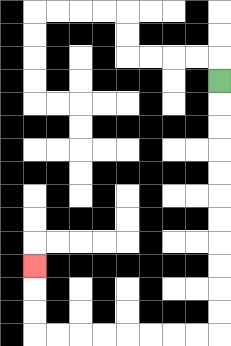{'start': '[9, 3]', 'end': '[1, 11]', 'path_directions': 'D,D,D,D,D,D,D,D,D,D,D,L,L,L,L,L,L,L,L,U,U,U', 'path_coordinates': '[[9, 3], [9, 4], [9, 5], [9, 6], [9, 7], [9, 8], [9, 9], [9, 10], [9, 11], [9, 12], [9, 13], [9, 14], [8, 14], [7, 14], [6, 14], [5, 14], [4, 14], [3, 14], [2, 14], [1, 14], [1, 13], [1, 12], [1, 11]]'}